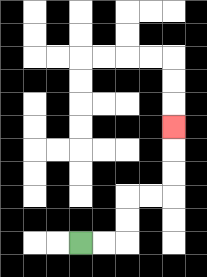{'start': '[3, 10]', 'end': '[7, 5]', 'path_directions': 'R,R,U,U,R,R,U,U,U', 'path_coordinates': '[[3, 10], [4, 10], [5, 10], [5, 9], [5, 8], [6, 8], [7, 8], [7, 7], [7, 6], [7, 5]]'}